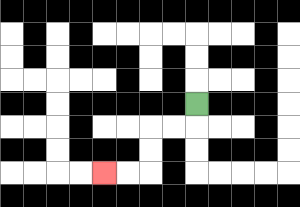{'start': '[8, 4]', 'end': '[4, 7]', 'path_directions': 'D,L,L,D,D,L,L', 'path_coordinates': '[[8, 4], [8, 5], [7, 5], [6, 5], [6, 6], [6, 7], [5, 7], [4, 7]]'}